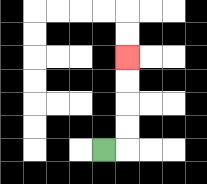{'start': '[4, 6]', 'end': '[5, 2]', 'path_directions': 'R,U,U,U,U', 'path_coordinates': '[[4, 6], [5, 6], [5, 5], [5, 4], [5, 3], [5, 2]]'}